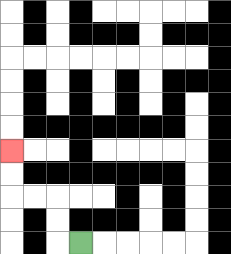{'start': '[3, 10]', 'end': '[0, 6]', 'path_directions': 'L,U,U,L,L,U,U', 'path_coordinates': '[[3, 10], [2, 10], [2, 9], [2, 8], [1, 8], [0, 8], [0, 7], [0, 6]]'}